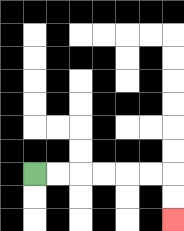{'start': '[1, 7]', 'end': '[7, 9]', 'path_directions': 'R,R,R,R,R,R,D,D', 'path_coordinates': '[[1, 7], [2, 7], [3, 7], [4, 7], [5, 7], [6, 7], [7, 7], [7, 8], [7, 9]]'}